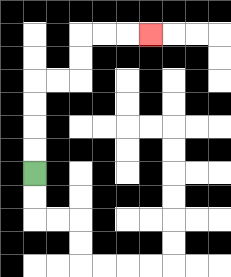{'start': '[1, 7]', 'end': '[6, 1]', 'path_directions': 'U,U,U,U,R,R,U,U,R,R,R', 'path_coordinates': '[[1, 7], [1, 6], [1, 5], [1, 4], [1, 3], [2, 3], [3, 3], [3, 2], [3, 1], [4, 1], [5, 1], [6, 1]]'}